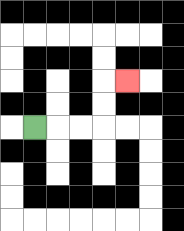{'start': '[1, 5]', 'end': '[5, 3]', 'path_directions': 'R,R,R,U,U,R', 'path_coordinates': '[[1, 5], [2, 5], [3, 5], [4, 5], [4, 4], [4, 3], [5, 3]]'}